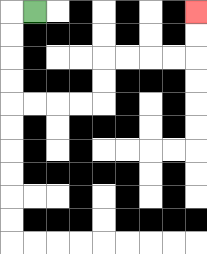{'start': '[1, 0]', 'end': '[8, 0]', 'path_directions': 'L,D,D,D,D,R,R,R,R,U,U,R,R,R,R,U,U', 'path_coordinates': '[[1, 0], [0, 0], [0, 1], [0, 2], [0, 3], [0, 4], [1, 4], [2, 4], [3, 4], [4, 4], [4, 3], [4, 2], [5, 2], [6, 2], [7, 2], [8, 2], [8, 1], [8, 0]]'}